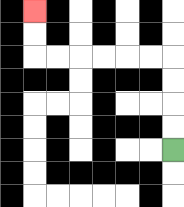{'start': '[7, 6]', 'end': '[1, 0]', 'path_directions': 'U,U,U,U,L,L,L,L,L,L,U,U', 'path_coordinates': '[[7, 6], [7, 5], [7, 4], [7, 3], [7, 2], [6, 2], [5, 2], [4, 2], [3, 2], [2, 2], [1, 2], [1, 1], [1, 0]]'}